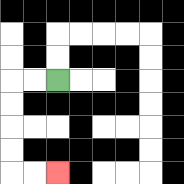{'start': '[2, 3]', 'end': '[2, 7]', 'path_directions': 'L,L,D,D,D,D,R,R', 'path_coordinates': '[[2, 3], [1, 3], [0, 3], [0, 4], [0, 5], [0, 6], [0, 7], [1, 7], [2, 7]]'}